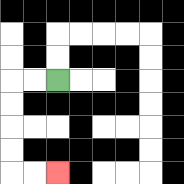{'start': '[2, 3]', 'end': '[2, 7]', 'path_directions': 'L,L,D,D,D,D,R,R', 'path_coordinates': '[[2, 3], [1, 3], [0, 3], [0, 4], [0, 5], [0, 6], [0, 7], [1, 7], [2, 7]]'}